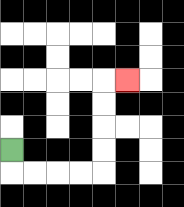{'start': '[0, 6]', 'end': '[5, 3]', 'path_directions': 'D,R,R,R,R,U,U,U,U,R', 'path_coordinates': '[[0, 6], [0, 7], [1, 7], [2, 7], [3, 7], [4, 7], [4, 6], [4, 5], [4, 4], [4, 3], [5, 3]]'}